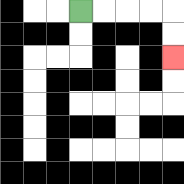{'start': '[3, 0]', 'end': '[7, 2]', 'path_directions': 'R,R,R,R,D,D', 'path_coordinates': '[[3, 0], [4, 0], [5, 0], [6, 0], [7, 0], [7, 1], [7, 2]]'}